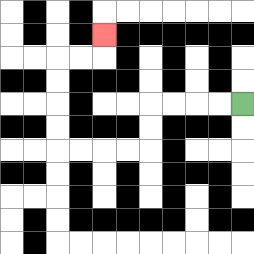{'start': '[10, 4]', 'end': '[4, 1]', 'path_directions': 'L,L,L,L,D,D,L,L,L,L,U,U,U,U,R,R,U', 'path_coordinates': '[[10, 4], [9, 4], [8, 4], [7, 4], [6, 4], [6, 5], [6, 6], [5, 6], [4, 6], [3, 6], [2, 6], [2, 5], [2, 4], [2, 3], [2, 2], [3, 2], [4, 2], [4, 1]]'}